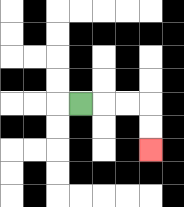{'start': '[3, 4]', 'end': '[6, 6]', 'path_directions': 'R,R,R,D,D', 'path_coordinates': '[[3, 4], [4, 4], [5, 4], [6, 4], [6, 5], [6, 6]]'}